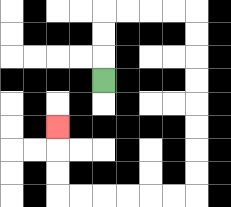{'start': '[4, 3]', 'end': '[2, 5]', 'path_directions': 'U,U,U,R,R,R,R,D,D,D,D,D,D,D,D,L,L,L,L,L,L,U,U,U', 'path_coordinates': '[[4, 3], [4, 2], [4, 1], [4, 0], [5, 0], [6, 0], [7, 0], [8, 0], [8, 1], [8, 2], [8, 3], [8, 4], [8, 5], [8, 6], [8, 7], [8, 8], [7, 8], [6, 8], [5, 8], [4, 8], [3, 8], [2, 8], [2, 7], [2, 6], [2, 5]]'}